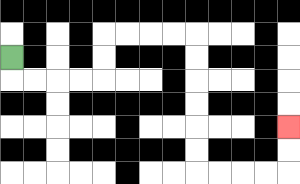{'start': '[0, 2]', 'end': '[12, 5]', 'path_directions': 'D,R,R,R,R,U,U,R,R,R,R,D,D,D,D,D,D,R,R,R,R,U,U', 'path_coordinates': '[[0, 2], [0, 3], [1, 3], [2, 3], [3, 3], [4, 3], [4, 2], [4, 1], [5, 1], [6, 1], [7, 1], [8, 1], [8, 2], [8, 3], [8, 4], [8, 5], [8, 6], [8, 7], [9, 7], [10, 7], [11, 7], [12, 7], [12, 6], [12, 5]]'}